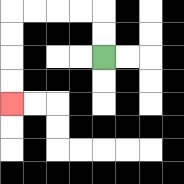{'start': '[4, 2]', 'end': '[0, 4]', 'path_directions': 'U,U,L,L,L,L,D,D,D,D', 'path_coordinates': '[[4, 2], [4, 1], [4, 0], [3, 0], [2, 0], [1, 0], [0, 0], [0, 1], [0, 2], [0, 3], [0, 4]]'}